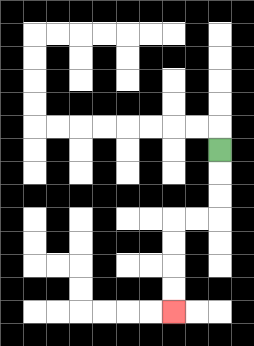{'start': '[9, 6]', 'end': '[7, 13]', 'path_directions': 'D,D,D,L,L,D,D,D,D', 'path_coordinates': '[[9, 6], [9, 7], [9, 8], [9, 9], [8, 9], [7, 9], [7, 10], [7, 11], [7, 12], [7, 13]]'}